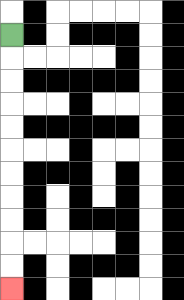{'start': '[0, 1]', 'end': '[0, 12]', 'path_directions': 'D,D,D,D,D,D,D,D,D,D,D', 'path_coordinates': '[[0, 1], [0, 2], [0, 3], [0, 4], [0, 5], [0, 6], [0, 7], [0, 8], [0, 9], [0, 10], [0, 11], [0, 12]]'}